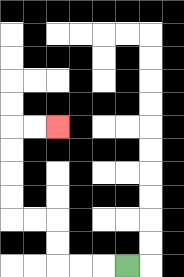{'start': '[5, 11]', 'end': '[2, 5]', 'path_directions': 'L,L,L,U,U,L,L,U,U,U,U,R,R', 'path_coordinates': '[[5, 11], [4, 11], [3, 11], [2, 11], [2, 10], [2, 9], [1, 9], [0, 9], [0, 8], [0, 7], [0, 6], [0, 5], [1, 5], [2, 5]]'}